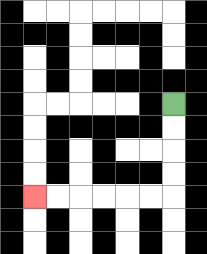{'start': '[7, 4]', 'end': '[1, 8]', 'path_directions': 'D,D,D,D,L,L,L,L,L,L', 'path_coordinates': '[[7, 4], [7, 5], [7, 6], [7, 7], [7, 8], [6, 8], [5, 8], [4, 8], [3, 8], [2, 8], [1, 8]]'}